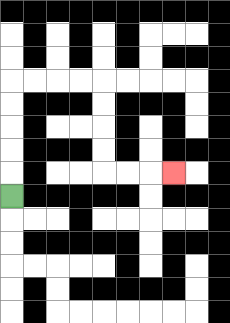{'start': '[0, 8]', 'end': '[7, 7]', 'path_directions': 'U,U,U,U,U,R,R,R,R,D,D,D,D,R,R,R', 'path_coordinates': '[[0, 8], [0, 7], [0, 6], [0, 5], [0, 4], [0, 3], [1, 3], [2, 3], [3, 3], [4, 3], [4, 4], [4, 5], [4, 6], [4, 7], [5, 7], [6, 7], [7, 7]]'}